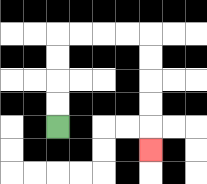{'start': '[2, 5]', 'end': '[6, 6]', 'path_directions': 'U,U,U,U,R,R,R,R,D,D,D,D,D', 'path_coordinates': '[[2, 5], [2, 4], [2, 3], [2, 2], [2, 1], [3, 1], [4, 1], [5, 1], [6, 1], [6, 2], [6, 3], [6, 4], [6, 5], [6, 6]]'}